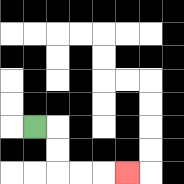{'start': '[1, 5]', 'end': '[5, 7]', 'path_directions': 'R,D,D,R,R,R', 'path_coordinates': '[[1, 5], [2, 5], [2, 6], [2, 7], [3, 7], [4, 7], [5, 7]]'}